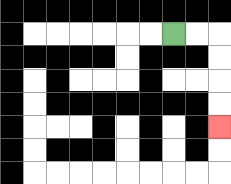{'start': '[7, 1]', 'end': '[9, 5]', 'path_directions': 'R,R,D,D,D,D', 'path_coordinates': '[[7, 1], [8, 1], [9, 1], [9, 2], [9, 3], [9, 4], [9, 5]]'}